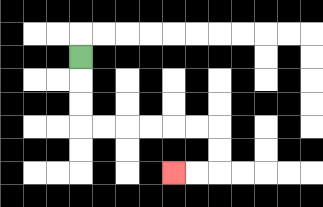{'start': '[3, 2]', 'end': '[7, 7]', 'path_directions': 'D,D,D,R,R,R,R,R,R,D,D,L,L', 'path_coordinates': '[[3, 2], [3, 3], [3, 4], [3, 5], [4, 5], [5, 5], [6, 5], [7, 5], [8, 5], [9, 5], [9, 6], [9, 7], [8, 7], [7, 7]]'}